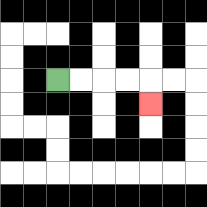{'start': '[2, 3]', 'end': '[6, 4]', 'path_directions': 'R,R,R,R,D', 'path_coordinates': '[[2, 3], [3, 3], [4, 3], [5, 3], [6, 3], [6, 4]]'}